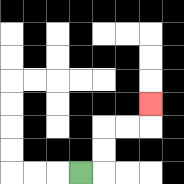{'start': '[3, 7]', 'end': '[6, 4]', 'path_directions': 'R,U,U,R,R,U', 'path_coordinates': '[[3, 7], [4, 7], [4, 6], [4, 5], [5, 5], [6, 5], [6, 4]]'}